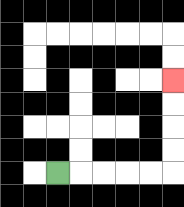{'start': '[2, 7]', 'end': '[7, 3]', 'path_directions': 'R,R,R,R,R,U,U,U,U', 'path_coordinates': '[[2, 7], [3, 7], [4, 7], [5, 7], [6, 7], [7, 7], [7, 6], [7, 5], [7, 4], [7, 3]]'}